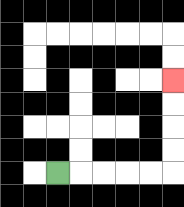{'start': '[2, 7]', 'end': '[7, 3]', 'path_directions': 'R,R,R,R,R,U,U,U,U', 'path_coordinates': '[[2, 7], [3, 7], [4, 7], [5, 7], [6, 7], [7, 7], [7, 6], [7, 5], [7, 4], [7, 3]]'}